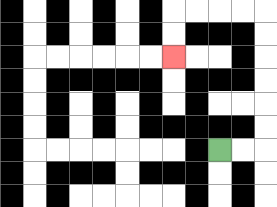{'start': '[9, 6]', 'end': '[7, 2]', 'path_directions': 'R,R,U,U,U,U,U,U,L,L,L,L,D,D', 'path_coordinates': '[[9, 6], [10, 6], [11, 6], [11, 5], [11, 4], [11, 3], [11, 2], [11, 1], [11, 0], [10, 0], [9, 0], [8, 0], [7, 0], [7, 1], [7, 2]]'}